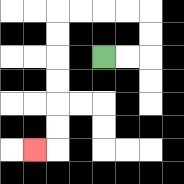{'start': '[4, 2]', 'end': '[1, 6]', 'path_directions': 'R,R,U,U,L,L,L,L,D,D,D,D,D,D,L', 'path_coordinates': '[[4, 2], [5, 2], [6, 2], [6, 1], [6, 0], [5, 0], [4, 0], [3, 0], [2, 0], [2, 1], [2, 2], [2, 3], [2, 4], [2, 5], [2, 6], [1, 6]]'}